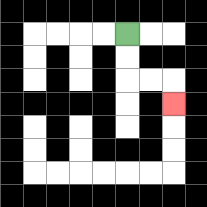{'start': '[5, 1]', 'end': '[7, 4]', 'path_directions': 'D,D,R,R,D', 'path_coordinates': '[[5, 1], [5, 2], [5, 3], [6, 3], [7, 3], [7, 4]]'}